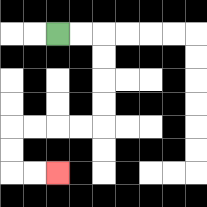{'start': '[2, 1]', 'end': '[2, 7]', 'path_directions': 'R,R,D,D,D,D,L,L,L,L,D,D,R,R', 'path_coordinates': '[[2, 1], [3, 1], [4, 1], [4, 2], [4, 3], [4, 4], [4, 5], [3, 5], [2, 5], [1, 5], [0, 5], [0, 6], [0, 7], [1, 7], [2, 7]]'}